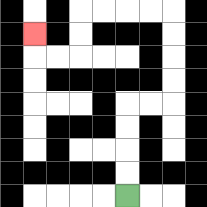{'start': '[5, 8]', 'end': '[1, 1]', 'path_directions': 'U,U,U,U,R,R,U,U,U,U,L,L,L,L,D,D,L,L,U', 'path_coordinates': '[[5, 8], [5, 7], [5, 6], [5, 5], [5, 4], [6, 4], [7, 4], [7, 3], [7, 2], [7, 1], [7, 0], [6, 0], [5, 0], [4, 0], [3, 0], [3, 1], [3, 2], [2, 2], [1, 2], [1, 1]]'}